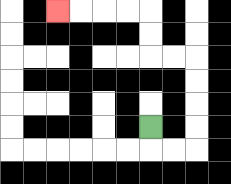{'start': '[6, 5]', 'end': '[2, 0]', 'path_directions': 'D,R,R,U,U,U,U,L,L,U,U,L,L,L,L', 'path_coordinates': '[[6, 5], [6, 6], [7, 6], [8, 6], [8, 5], [8, 4], [8, 3], [8, 2], [7, 2], [6, 2], [6, 1], [6, 0], [5, 0], [4, 0], [3, 0], [2, 0]]'}